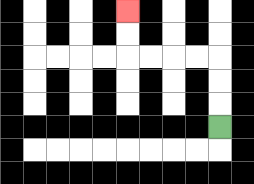{'start': '[9, 5]', 'end': '[5, 0]', 'path_directions': 'U,U,U,L,L,L,L,U,U', 'path_coordinates': '[[9, 5], [9, 4], [9, 3], [9, 2], [8, 2], [7, 2], [6, 2], [5, 2], [5, 1], [5, 0]]'}